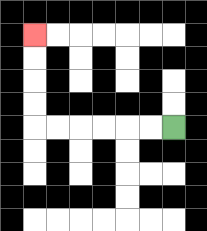{'start': '[7, 5]', 'end': '[1, 1]', 'path_directions': 'L,L,L,L,L,L,U,U,U,U', 'path_coordinates': '[[7, 5], [6, 5], [5, 5], [4, 5], [3, 5], [2, 5], [1, 5], [1, 4], [1, 3], [1, 2], [1, 1]]'}